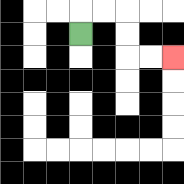{'start': '[3, 1]', 'end': '[7, 2]', 'path_directions': 'U,R,R,D,D,R,R', 'path_coordinates': '[[3, 1], [3, 0], [4, 0], [5, 0], [5, 1], [5, 2], [6, 2], [7, 2]]'}